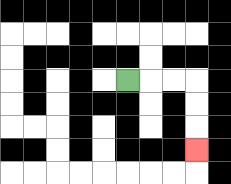{'start': '[5, 3]', 'end': '[8, 6]', 'path_directions': 'R,R,R,D,D,D', 'path_coordinates': '[[5, 3], [6, 3], [7, 3], [8, 3], [8, 4], [8, 5], [8, 6]]'}